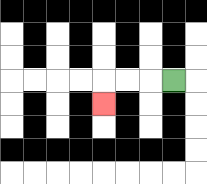{'start': '[7, 3]', 'end': '[4, 4]', 'path_directions': 'L,L,L,D', 'path_coordinates': '[[7, 3], [6, 3], [5, 3], [4, 3], [4, 4]]'}